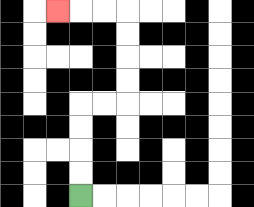{'start': '[3, 8]', 'end': '[2, 0]', 'path_directions': 'U,U,U,U,R,R,U,U,U,U,L,L,L', 'path_coordinates': '[[3, 8], [3, 7], [3, 6], [3, 5], [3, 4], [4, 4], [5, 4], [5, 3], [5, 2], [5, 1], [5, 0], [4, 0], [3, 0], [2, 0]]'}